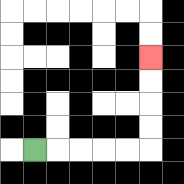{'start': '[1, 6]', 'end': '[6, 2]', 'path_directions': 'R,R,R,R,R,U,U,U,U', 'path_coordinates': '[[1, 6], [2, 6], [3, 6], [4, 6], [5, 6], [6, 6], [6, 5], [6, 4], [6, 3], [6, 2]]'}